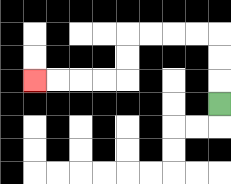{'start': '[9, 4]', 'end': '[1, 3]', 'path_directions': 'U,U,U,L,L,L,L,D,D,L,L,L,L', 'path_coordinates': '[[9, 4], [9, 3], [9, 2], [9, 1], [8, 1], [7, 1], [6, 1], [5, 1], [5, 2], [5, 3], [4, 3], [3, 3], [2, 3], [1, 3]]'}